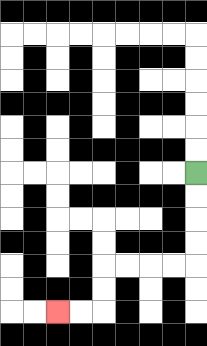{'start': '[8, 7]', 'end': '[2, 13]', 'path_directions': 'D,D,D,D,L,L,L,L,D,D,L,L', 'path_coordinates': '[[8, 7], [8, 8], [8, 9], [8, 10], [8, 11], [7, 11], [6, 11], [5, 11], [4, 11], [4, 12], [4, 13], [3, 13], [2, 13]]'}